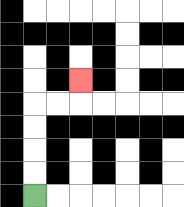{'start': '[1, 8]', 'end': '[3, 3]', 'path_directions': 'U,U,U,U,R,R,U', 'path_coordinates': '[[1, 8], [1, 7], [1, 6], [1, 5], [1, 4], [2, 4], [3, 4], [3, 3]]'}